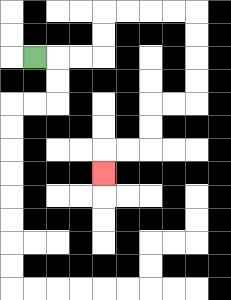{'start': '[1, 2]', 'end': '[4, 7]', 'path_directions': 'R,R,R,U,U,R,R,R,R,D,D,D,D,L,L,D,D,L,L,D', 'path_coordinates': '[[1, 2], [2, 2], [3, 2], [4, 2], [4, 1], [4, 0], [5, 0], [6, 0], [7, 0], [8, 0], [8, 1], [8, 2], [8, 3], [8, 4], [7, 4], [6, 4], [6, 5], [6, 6], [5, 6], [4, 6], [4, 7]]'}